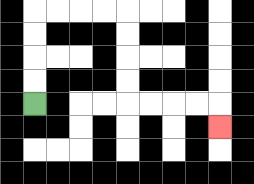{'start': '[1, 4]', 'end': '[9, 5]', 'path_directions': 'U,U,U,U,R,R,R,R,D,D,D,D,R,R,R,R,D', 'path_coordinates': '[[1, 4], [1, 3], [1, 2], [1, 1], [1, 0], [2, 0], [3, 0], [4, 0], [5, 0], [5, 1], [5, 2], [5, 3], [5, 4], [6, 4], [7, 4], [8, 4], [9, 4], [9, 5]]'}